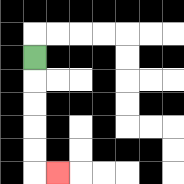{'start': '[1, 2]', 'end': '[2, 7]', 'path_directions': 'D,D,D,D,D,R', 'path_coordinates': '[[1, 2], [1, 3], [1, 4], [1, 5], [1, 6], [1, 7], [2, 7]]'}